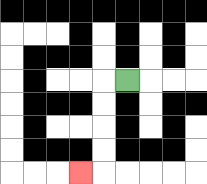{'start': '[5, 3]', 'end': '[3, 7]', 'path_directions': 'L,D,D,D,D,L', 'path_coordinates': '[[5, 3], [4, 3], [4, 4], [4, 5], [4, 6], [4, 7], [3, 7]]'}